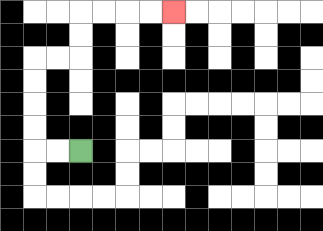{'start': '[3, 6]', 'end': '[7, 0]', 'path_directions': 'L,L,U,U,U,U,R,R,U,U,R,R,R,R', 'path_coordinates': '[[3, 6], [2, 6], [1, 6], [1, 5], [1, 4], [1, 3], [1, 2], [2, 2], [3, 2], [3, 1], [3, 0], [4, 0], [5, 0], [6, 0], [7, 0]]'}